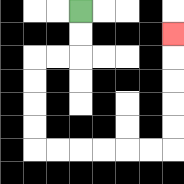{'start': '[3, 0]', 'end': '[7, 1]', 'path_directions': 'D,D,L,L,D,D,D,D,R,R,R,R,R,R,U,U,U,U,U', 'path_coordinates': '[[3, 0], [3, 1], [3, 2], [2, 2], [1, 2], [1, 3], [1, 4], [1, 5], [1, 6], [2, 6], [3, 6], [4, 6], [5, 6], [6, 6], [7, 6], [7, 5], [7, 4], [7, 3], [7, 2], [7, 1]]'}